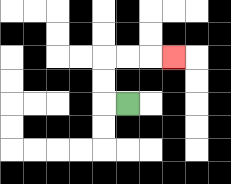{'start': '[5, 4]', 'end': '[7, 2]', 'path_directions': 'L,U,U,R,R,R', 'path_coordinates': '[[5, 4], [4, 4], [4, 3], [4, 2], [5, 2], [6, 2], [7, 2]]'}